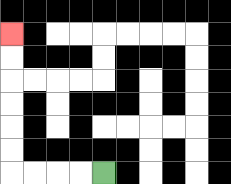{'start': '[4, 7]', 'end': '[0, 1]', 'path_directions': 'L,L,L,L,U,U,U,U,U,U', 'path_coordinates': '[[4, 7], [3, 7], [2, 7], [1, 7], [0, 7], [0, 6], [0, 5], [0, 4], [0, 3], [0, 2], [0, 1]]'}